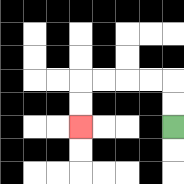{'start': '[7, 5]', 'end': '[3, 5]', 'path_directions': 'U,U,L,L,L,L,D,D', 'path_coordinates': '[[7, 5], [7, 4], [7, 3], [6, 3], [5, 3], [4, 3], [3, 3], [3, 4], [3, 5]]'}